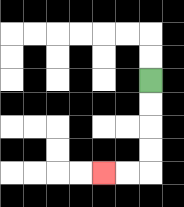{'start': '[6, 3]', 'end': '[4, 7]', 'path_directions': 'D,D,D,D,L,L', 'path_coordinates': '[[6, 3], [6, 4], [6, 5], [6, 6], [6, 7], [5, 7], [4, 7]]'}